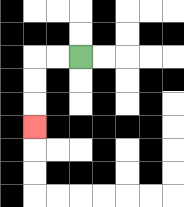{'start': '[3, 2]', 'end': '[1, 5]', 'path_directions': 'L,L,D,D,D', 'path_coordinates': '[[3, 2], [2, 2], [1, 2], [1, 3], [1, 4], [1, 5]]'}